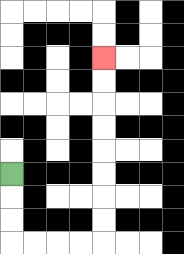{'start': '[0, 7]', 'end': '[4, 2]', 'path_directions': 'D,D,D,R,R,R,R,U,U,U,U,U,U,U,U', 'path_coordinates': '[[0, 7], [0, 8], [0, 9], [0, 10], [1, 10], [2, 10], [3, 10], [4, 10], [4, 9], [4, 8], [4, 7], [4, 6], [4, 5], [4, 4], [4, 3], [4, 2]]'}